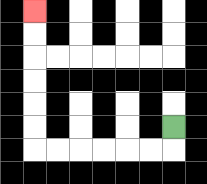{'start': '[7, 5]', 'end': '[1, 0]', 'path_directions': 'D,L,L,L,L,L,L,U,U,U,U,U,U', 'path_coordinates': '[[7, 5], [7, 6], [6, 6], [5, 6], [4, 6], [3, 6], [2, 6], [1, 6], [1, 5], [1, 4], [1, 3], [1, 2], [1, 1], [1, 0]]'}